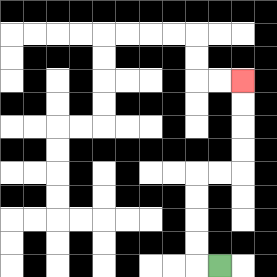{'start': '[9, 11]', 'end': '[10, 3]', 'path_directions': 'L,U,U,U,U,R,R,U,U,U,U', 'path_coordinates': '[[9, 11], [8, 11], [8, 10], [8, 9], [8, 8], [8, 7], [9, 7], [10, 7], [10, 6], [10, 5], [10, 4], [10, 3]]'}